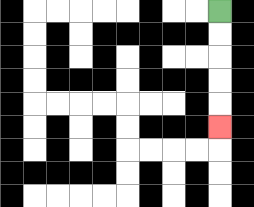{'start': '[9, 0]', 'end': '[9, 5]', 'path_directions': 'D,D,D,D,D', 'path_coordinates': '[[9, 0], [9, 1], [9, 2], [9, 3], [9, 4], [9, 5]]'}